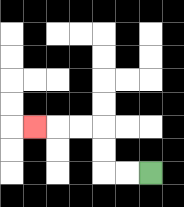{'start': '[6, 7]', 'end': '[1, 5]', 'path_directions': 'L,L,U,U,L,L,L', 'path_coordinates': '[[6, 7], [5, 7], [4, 7], [4, 6], [4, 5], [3, 5], [2, 5], [1, 5]]'}